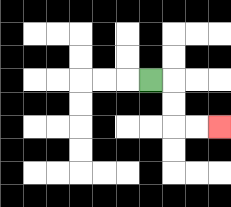{'start': '[6, 3]', 'end': '[9, 5]', 'path_directions': 'R,D,D,R,R', 'path_coordinates': '[[6, 3], [7, 3], [7, 4], [7, 5], [8, 5], [9, 5]]'}